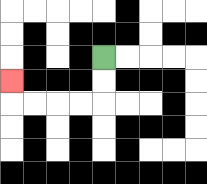{'start': '[4, 2]', 'end': '[0, 3]', 'path_directions': 'D,D,L,L,L,L,U', 'path_coordinates': '[[4, 2], [4, 3], [4, 4], [3, 4], [2, 4], [1, 4], [0, 4], [0, 3]]'}